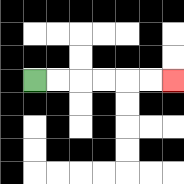{'start': '[1, 3]', 'end': '[7, 3]', 'path_directions': 'R,R,R,R,R,R', 'path_coordinates': '[[1, 3], [2, 3], [3, 3], [4, 3], [5, 3], [6, 3], [7, 3]]'}